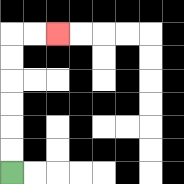{'start': '[0, 7]', 'end': '[2, 1]', 'path_directions': 'U,U,U,U,U,U,R,R', 'path_coordinates': '[[0, 7], [0, 6], [0, 5], [0, 4], [0, 3], [0, 2], [0, 1], [1, 1], [2, 1]]'}